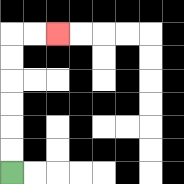{'start': '[0, 7]', 'end': '[2, 1]', 'path_directions': 'U,U,U,U,U,U,R,R', 'path_coordinates': '[[0, 7], [0, 6], [0, 5], [0, 4], [0, 3], [0, 2], [0, 1], [1, 1], [2, 1]]'}